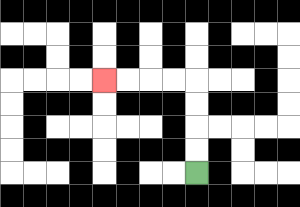{'start': '[8, 7]', 'end': '[4, 3]', 'path_directions': 'U,U,U,U,L,L,L,L', 'path_coordinates': '[[8, 7], [8, 6], [8, 5], [8, 4], [8, 3], [7, 3], [6, 3], [5, 3], [4, 3]]'}